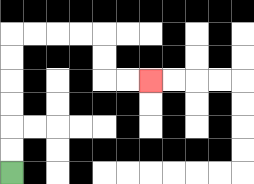{'start': '[0, 7]', 'end': '[6, 3]', 'path_directions': 'U,U,U,U,U,U,R,R,R,R,D,D,R,R', 'path_coordinates': '[[0, 7], [0, 6], [0, 5], [0, 4], [0, 3], [0, 2], [0, 1], [1, 1], [2, 1], [3, 1], [4, 1], [4, 2], [4, 3], [5, 3], [6, 3]]'}